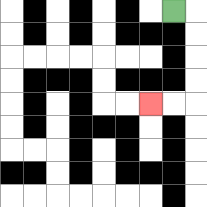{'start': '[7, 0]', 'end': '[6, 4]', 'path_directions': 'R,D,D,D,D,L,L', 'path_coordinates': '[[7, 0], [8, 0], [8, 1], [8, 2], [8, 3], [8, 4], [7, 4], [6, 4]]'}